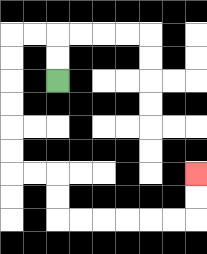{'start': '[2, 3]', 'end': '[8, 7]', 'path_directions': 'U,U,L,L,D,D,D,D,D,D,R,R,D,D,R,R,R,R,R,R,U,U', 'path_coordinates': '[[2, 3], [2, 2], [2, 1], [1, 1], [0, 1], [0, 2], [0, 3], [0, 4], [0, 5], [0, 6], [0, 7], [1, 7], [2, 7], [2, 8], [2, 9], [3, 9], [4, 9], [5, 9], [6, 9], [7, 9], [8, 9], [8, 8], [8, 7]]'}